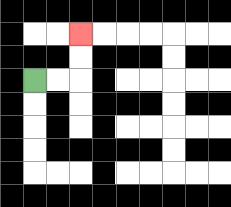{'start': '[1, 3]', 'end': '[3, 1]', 'path_directions': 'R,R,U,U', 'path_coordinates': '[[1, 3], [2, 3], [3, 3], [3, 2], [3, 1]]'}